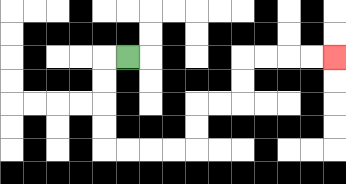{'start': '[5, 2]', 'end': '[14, 2]', 'path_directions': 'L,D,D,D,D,R,R,R,R,U,U,R,R,U,U,R,R,R,R', 'path_coordinates': '[[5, 2], [4, 2], [4, 3], [4, 4], [4, 5], [4, 6], [5, 6], [6, 6], [7, 6], [8, 6], [8, 5], [8, 4], [9, 4], [10, 4], [10, 3], [10, 2], [11, 2], [12, 2], [13, 2], [14, 2]]'}